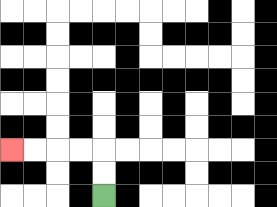{'start': '[4, 8]', 'end': '[0, 6]', 'path_directions': 'U,U,L,L,L,L', 'path_coordinates': '[[4, 8], [4, 7], [4, 6], [3, 6], [2, 6], [1, 6], [0, 6]]'}